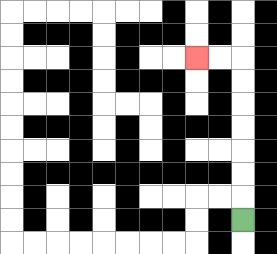{'start': '[10, 9]', 'end': '[8, 2]', 'path_directions': 'U,U,U,U,U,U,U,L,L', 'path_coordinates': '[[10, 9], [10, 8], [10, 7], [10, 6], [10, 5], [10, 4], [10, 3], [10, 2], [9, 2], [8, 2]]'}